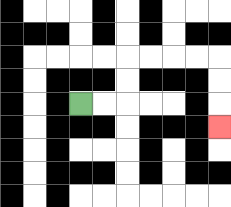{'start': '[3, 4]', 'end': '[9, 5]', 'path_directions': 'R,R,U,U,R,R,R,R,D,D,D', 'path_coordinates': '[[3, 4], [4, 4], [5, 4], [5, 3], [5, 2], [6, 2], [7, 2], [8, 2], [9, 2], [9, 3], [9, 4], [9, 5]]'}